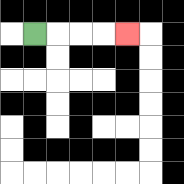{'start': '[1, 1]', 'end': '[5, 1]', 'path_directions': 'R,R,R,R', 'path_coordinates': '[[1, 1], [2, 1], [3, 1], [4, 1], [5, 1]]'}